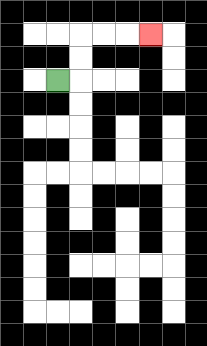{'start': '[2, 3]', 'end': '[6, 1]', 'path_directions': 'R,U,U,R,R,R', 'path_coordinates': '[[2, 3], [3, 3], [3, 2], [3, 1], [4, 1], [5, 1], [6, 1]]'}